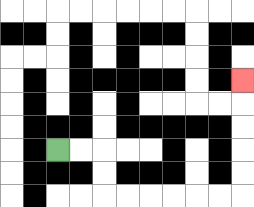{'start': '[2, 6]', 'end': '[10, 3]', 'path_directions': 'R,R,D,D,R,R,R,R,R,R,U,U,U,U,U', 'path_coordinates': '[[2, 6], [3, 6], [4, 6], [4, 7], [4, 8], [5, 8], [6, 8], [7, 8], [8, 8], [9, 8], [10, 8], [10, 7], [10, 6], [10, 5], [10, 4], [10, 3]]'}